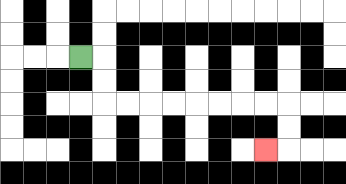{'start': '[3, 2]', 'end': '[11, 6]', 'path_directions': 'R,D,D,R,R,R,R,R,R,R,R,D,D,L', 'path_coordinates': '[[3, 2], [4, 2], [4, 3], [4, 4], [5, 4], [6, 4], [7, 4], [8, 4], [9, 4], [10, 4], [11, 4], [12, 4], [12, 5], [12, 6], [11, 6]]'}